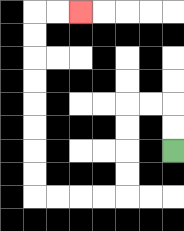{'start': '[7, 6]', 'end': '[3, 0]', 'path_directions': 'U,U,L,L,D,D,D,D,L,L,L,L,U,U,U,U,U,U,U,U,R,R', 'path_coordinates': '[[7, 6], [7, 5], [7, 4], [6, 4], [5, 4], [5, 5], [5, 6], [5, 7], [5, 8], [4, 8], [3, 8], [2, 8], [1, 8], [1, 7], [1, 6], [1, 5], [1, 4], [1, 3], [1, 2], [1, 1], [1, 0], [2, 0], [3, 0]]'}